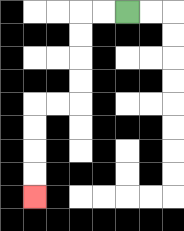{'start': '[5, 0]', 'end': '[1, 8]', 'path_directions': 'L,L,D,D,D,D,L,L,D,D,D,D', 'path_coordinates': '[[5, 0], [4, 0], [3, 0], [3, 1], [3, 2], [3, 3], [3, 4], [2, 4], [1, 4], [1, 5], [1, 6], [1, 7], [1, 8]]'}